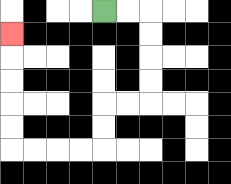{'start': '[4, 0]', 'end': '[0, 1]', 'path_directions': 'R,R,D,D,D,D,L,L,D,D,L,L,L,L,U,U,U,U,U', 'path_coordinates': '[[4, 0], [5, 0], [6, 0], [6, 1], [6, 2], [6, 3], [6, 4], [5, 4], [4, 4], [4, 5], [4, 6], [3, 6], [2, 6], [1, 6], [0, 6], [0, 5], [0, 4], [0, 3], [0, 2], [0, 1]]'}